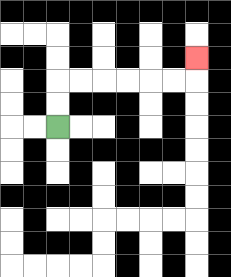{'start': '[2, 5]', 'end': '[8, 2]', 'path_directions': 'U,U,R,R,R,R,R,R,U', 'path_coordinates': '[[2, 5], [2, 4], [2, 3], [3, 3], [4, 3], [5, 3], [6, 3], [7, 3], [8, 3], [8, 2]]'}